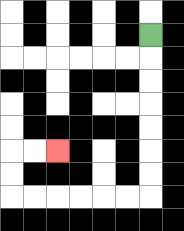{'start': '[6, 1]', 'end': '[2, 6]', 'path_directions': 'D,D,D,D,D,D,D,L,L,L,L,L,L,U,U,R,R', 'path_coordinates': '[[6, 1], [6, 2], [6, 3], [6, 4], [6, 5], [6, 6], [6, 7], [6, 8], [5, 8], [4, 8], [3, 8], [2, 8], [1, 8], [0, 8], [0, 7], [0, 6], [1, 6], [2, 6]]'}